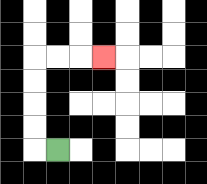{'start': '[2, 6]', 'end': '[4, 2]', 'path_directions': 'L,U,U,U,U,R,R,R', 'path_coordinates': '[[2, 6], [1, 6], [1, 5], [1, 4], [1, 3], [1, 2], [2, 2], [3, 2], [4, 2]]'}